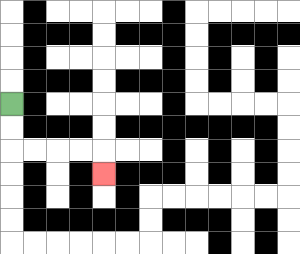{'start': '[0, 4]', 'end': '[4, 7]', 'path_directions': 'D,D,R,R,R,R,D', 'path_coordinates': '[[0, 4], [0, 5], [0, 6], [1, 6], [2, 6], [3, 6], [4, 6], [4, 7]]'}